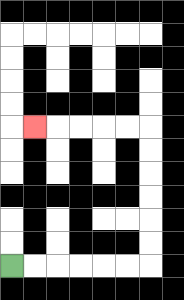{'start': '[0, 11]', 'end': '[1, 5]', 'path_directions': 'R,R,R,R,R,R,U,U,U,U,U,U,L,L,L,L,L', 'path_coordinates': '[[0, 11], [1, 11], [2, 11], [3, 11], [4, 11], [5, 11], [6, 11], [6, 10], [6, 9], [6, 8], [6, 7], [6, 6], [6, 5], [5, 5], [4, 5], [3, 5], [2, 5], [1, 5]]'}